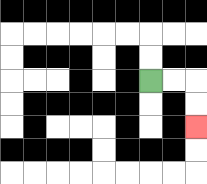{'start': '[6, 3]', 'end': '[8, 5]', 'path_directions': 'R,R,D,D', 'path_coordinates': '[[6, 3], [7, 3], [8, 3], [8, 4], [8, 5]]'}